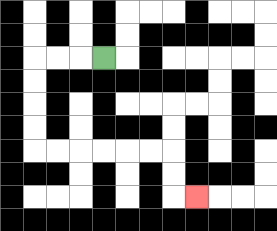{'start': '[4, 2]', 'end': '[8, 8]', 'path_directions': 'L,L,L,D,D,D,D,R,R,R,R,R,R,D,D,R', 'path_coordinates': '[[4, 2], [3, 2], [2, 2], [1, 2], [1, 3], [1, 4], [1, 5], [1, 6], [2, 6], [3, 6], [4, 6], [5, 6], [6, 6], [7, 6], [7, 7], [7, 8], [8, 8]]'}